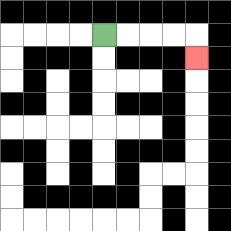{'start': '[4, 1]', 'end': '[8, 2]', 'path_directions': 'R,R,R,R,D', 'path_coordinates': '[[4, 1], [5, 1], [6, 1], [7, 1], [8, 1], [8, 2]]'}